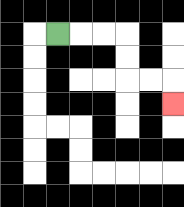{'start': '[2, 1]', 'end': '[7, 4]', 'path_directions': 'R,R,R,D,D,R,R,D', 'path_coordinates': '[[2, 1], [3, 1], [4, 1], [5, 1], [5, 2], [5, 3], [6, 3], [7, 3], [7, 4]]'}